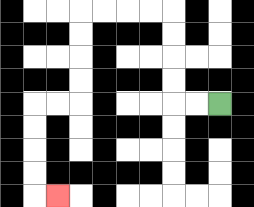{'start': '[9, 4]', 'end': '[2, 8]', 'path_directions': 'L,L,U,U,U,U,L,L,L,L,D,D,D,D,L,L,D,D,D,D,R', 'path_coordinates': '[[9, 4], [8, 4], [7, 4], [7, 3], [7, 2], [7, 1], [7, 0], [6, 0], [5, 0], [4, 0], [3, 0], [3, 1], [3, 2], [3, 3], [3, 4], [2, 4], [1, 4], [1, 5], [1, 6], [1, 7], [1, 8], [2, 8]]'}